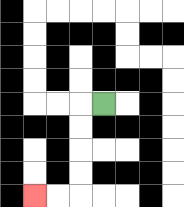{'start': '[4, 4]', 'end': '[1, 8]', 'path_directions': 'L,D,D,D,D,L,L', 'path_coordinates': '[[4, 4], [3, 4], [3, 5], [3, 6], [3, 7], [3, 8], [2, 8], [1, 8]]'}